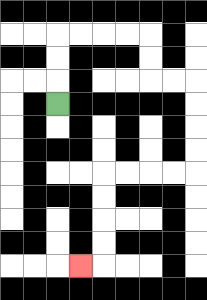{'start': '[2, 4]', 'end': '[3, 11]', 'path_directions': 'U,U,U,R,R,R,R,D,D,R,R,D,D,D,D,L,L,L,L,D,D,D,D,L', 'path_coordinates': '[[2, 4], [2, 3], [2, 2], [2, 1], [3, 1], [4, 1], [5, 1], [6, 1], [6, 2], [6, 3], [7, 3], [8, 3], [8, 4], [8, 5], [8, 6], [8, 7], [7, 7], [6, 7], [5, 7], [4, 7], [4, 8], [4, 9], [4, 10], [4, 11], [3, 11]]'}